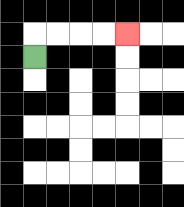{'start': '[1, 2]', 'end': '[5, 1]', 'path_directions': 'U,R,R,R,R', 'path_coordinates': '[[1, 2], [1, 1], [2, 1], [3, 1], [4, 1], [5, 1]]'}